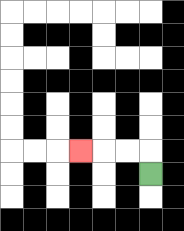{'start': '[6, 7]', 'end': '[3, 6]', 'path_directions': 'U,L,L,L', 'path_coordinates': '[[6, 7], [6, 6], [5, 6], [4, 6], [3, 6]]'}